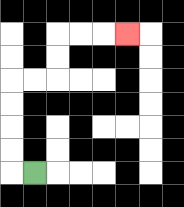{'start': '[1, 7]', 'end': '[5, 1]', 'path_directions': 'L,U,U,U,U,R,R,U,U,R,R,R', 'path_coordinates': '[[1, 7], [0, 7], [0, 6], [0, 5], [0, 4], [0, 3], [1, 3], [2, 3], [2, 2], [2, 1], [3, 1], [4, 1], [5, 1]]'}